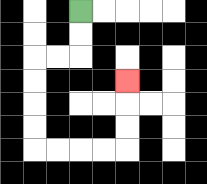{'start': '[3, 0]', 'end': '[5, 3]', 'path_directions': 'D,D,L,L,D,D,D,D,R,R,R,R,U,U,U', 'path_coordinates': '[[3, 0], [3, 1], [3, 2], [2, 2], [1, 2], [1, 3], [1, 4], [1, 5], [1, 6], [2, 6], [3, 6], [4, 6], [5, 6], [5, 5], [5, 4], [5, 3]]'}